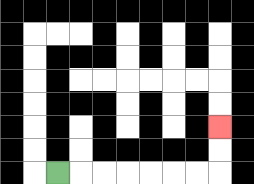{'start': '[2, 7]', 'end': '[9, 5]', 'path_directions': 'R,R,R,R,R,R,R,U,U', 'path_coordinates': '[[2, 7], [3, 7], [4, 7], [5, 7], [6, 7], [7, 7], [8, 7], [9, 7], [9, 6], [9, 5]]'}